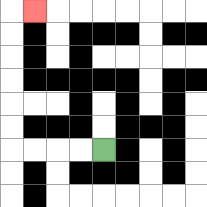{'start': '[4, 6]', 'end': '[1, 0]', 'path_directions': 'L,L,L,L,U,U,U,U,U,U,R', 'path_coordinates': '[[4, 6], [3, 6], [2, 6], [1, 6], [0, 6], [0, 5], [0, 4], [0, 3], [0, 2], [0, 1], [0, 0], [1, 0]]'}